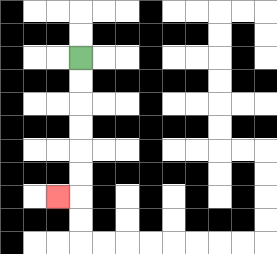{'start': '[3, 2]', 'end': '[2, 8]', 'path_directions': 'D,D,D,D,D,D,L', 'path_coordinates': '[[3, 2], [3, 3], [3, 4], [3, 5], [3, 6], [3, 7], [3, 8], [2, 8]]'}